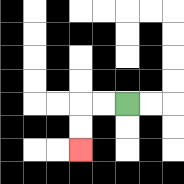{'start': '[5, 4]', 'end': '[3, 6]', 'path_directions': 'L,L,D,D', 'path_coordinates': '[[5, 4], [4, 4], [3, 4], [3, 5], [3, 6]]'}